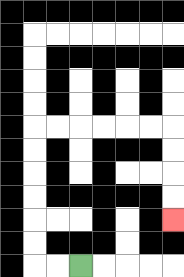{'start': '[3, 11]', 'end': '[7, 9]', 'path_directions': 'L,L,U,U,U,U,U,U,R,R,R,R,R,R,D,D,D,D', 'path_coordinates': '[[3, 11], [2, 11], [1, 11], [1, 10], [1, 9], [1, 8], [1, 7], [1, 6], [1, 5], [2, 5], [3, 5], [4, 5], [5, 5], [6, 5], [7, 5], [7, 6], [7, 7], [7, 8], [7, 9]]'}